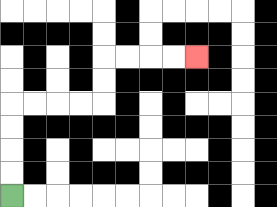{'start': '[0, 8]', 'end': '[8, 2]', 'path_directions': 'U,U,U,U,R,R,R,R,U,U,R,R,R,R', 'path_coordinates': '[[0, 8], [0, 7], [0, 6], [0, 5], [0, 4], [1, 4], [2, 4], [3, 4], [4, 4], [4, 3], [4, 2], [5, 2], [6, 2], [7, 2], [8, 2]]'}